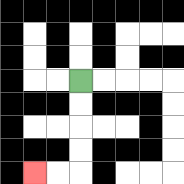{'start': '[3, 3]', 'end': '[1, 7]', 'path_directions': 'D,D,D,D,L,L', 'path_coordinates': '[[3, 3], [3, 4], [3, 5], [3, 6], [3, 7], [2, 7], [1, 7]]'}